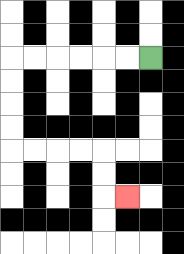{'start': '[6, 2]', 'end': '[5, 8]', 'path_directions': 'L,L,L,L,L,L,D,D,D,D,R,R,R,R,D,D,R', 'path_coordinates': '[[6, 2], [5, 2], [4, 2], [3, 2], [2, 2], [1, 2], [0, 2], [0, 3], [0, 4], [0, 5], [0, 6], [1, 6], [2, 6], [3, 6], [4, 6], [4, 7], [4, 8], [5, 8]]'}